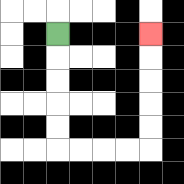{'start': '[2, 1]', 'end': '[6, 1]', 'path_directions': 'D,D,D,D,D,R,R,R,R,U,U,U,U,U', 'path_coordinates': '[[2, 1], [2, 2], [2, 3], [2, 4], [2, 5], [2, 6], [3, 6], [4, 6], [5, 6], [6, 6], [6, 5], [6, 4], [6, 3], [6, 2], [6, 1]]'}